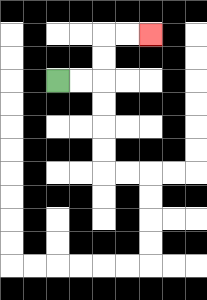{'start': '[2, 3]', 'end': '[6, 1]', 'path_directions': 'R,R,U,U,R,R', 'path_coordinates': '[[2, 3], [3, 3], [4, 3], [4, 2], [4, 1], [5, 1], [6, 1]]'}